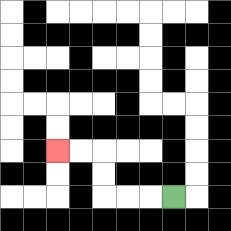{'start': '[7, 8]', 'end': '[2, 6]', 'path_directions': 'L,L,L,U,U,L,L', 'path_coordinates': '[[7, 8], [6, 8], [5, 8], [4, 8], [4, 7], [4, 6], [3, 6], [2, 6]]'}